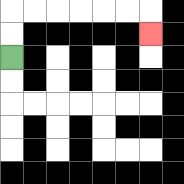{'start': '[0, 2]', 'end': '[6, 1]', 'path_directions': 'U,U,R,R,R,R,R,R,D', 'path_coordinates': '[[0, 2], [0, 1], [0, 0], [1, 0], [2, 0], [3, 0], [4, 0], [5, 0], [6, 0], [6, 1]]'}